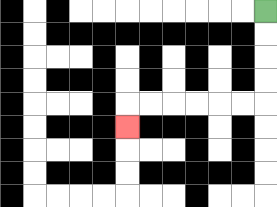{'start': '[11, 0]', 'end': '[5, 5]', 'path_directions': 'D,D,D,D,L,L,L,L,L,L,D', 'path_coordinates': '[[11, 0], [11, 1], [11, 2], [11, 3], [11, 4], [10, 4], [9, 4], [8, 4], [7, 4], [6, 4], [5, 4], [5, 5]]'}